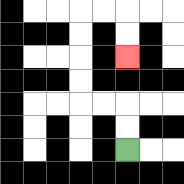{'start': '[5, 6]', 'end': '[5, 2]', 'path_directions': 'U,U,L,L,U,U,U,U,R,R,D,D', 'path_coordinates': '[[5, 6], [5, 5], [5, 4], [4, 4], [3, 4], [3, 3], [3, 2], [3, 1], [3, 0], [4, 0], [5, 0], [5, 1], [5, 2]]'}